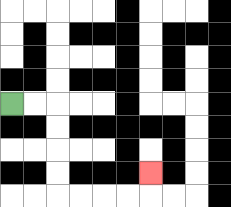{'start': '[0, 4]', 'end': '[6, 7]', 'path_directions': 'R,R,D,D,D,D,R,R,R,R,U', 'path_coordinates': '[[0, 4], [1, 4], [2, 4], [2, 5], [2, 6], [2, 7], [2, 8], [3, 8], [4, 8], [5, 8], [6, 8], [6, 7]]'}